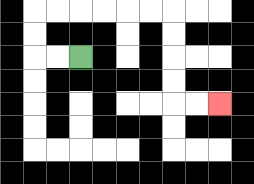{'start': '[3, 2]', 'end': '[9, 4]', 'path_directions': 'L,L,U,U,R,R,R,R,R,R,D,D,D,D,R,R', 'path_coordinates': '[[3, 2], [2, 2], [1, 2], [1, 1], [1, 0], [2, 0], [3, 0], [4, 0], [5, 0], [6, 0], [7, 0], [7, 1], [7, 2], [7, 3], [7, 4], [8, 4], [9, 4]]'}